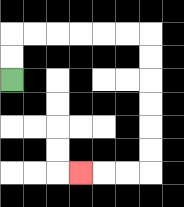{'start': '[0, 3]', 'end': '[3, 7]', 'path_directions': 'U,U,R,R,R,R,R,R,D,D,D,D,D,D,L,L,L', 'path_coordinates': '[[0, 3], [0, 2], [0, 1], [1, 1], [2, 1], [3, 1], [4, 1], [5, 1], [6, 1], [6, 2], [6, 3], [6, 4], [6, 5], [6, 6], [6, 7], [5, 7], [4, 7], [3, 7]]'}